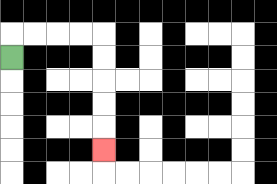{'start': '[0, 2]', 'end': '[4, 6]', 'path_directions': 'U,R,R,R,R,D,D,D,D,D', 'path_coordinates': '[[0, 2], [0, 1], [1, 1], [2, 1], [3, 1], [4, 1], [4, 2], [4, 3], [4, 4], [4, 5], [4, 6]]'}